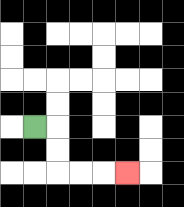{'start': '[1, 5]', 'end': '[5, 7]', 'path_directions': 'R,D,D,R,R,R', 'path_coordinates': '[[1, 5], [2, 5], [2, 6], [2, 7], [3, 7], [4, 7], [5, 7]]'}